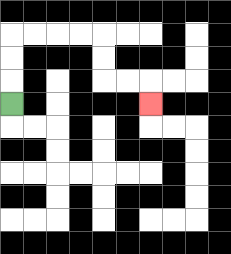{'start': '[0, 4]', 'end': '[6, 4]', 'path_directions': 'U,U,U,R,R,R,R,D,D,R,R,D', 'path_coordinates': '[[0, 4], [0, 3], [0, 2], [0, 1], [1, 1], [2, 1], [3, 1], [4, 1], [4, 2], [4, 3], [5, 3], [6, 3], [6, 4]]'}